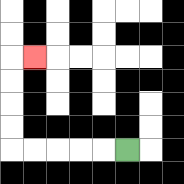{'start': '[5, 6]', 'end': '[1, 2]', 'path_directions': 'L,L,L,L,L,U,U,U,U,R', 'path_coordinates': '[[5, 6], [4, 6], [3, 6], [2, 6], [1, 6], [0, 6], [0, 5], [0, 4], [0, 3], [0, 2], [1, 2]]'}